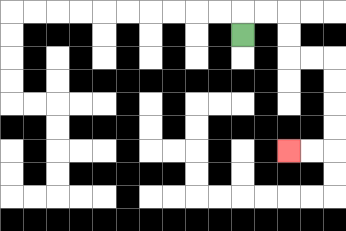{'start': '[10, 1]', 'end': '[12, 6]', 'path_directions': 'U,R,R,D,D,R,R,D,D,D,D,L,L', 'path_coordinates': '[[10, 1], [10, 0], [11, 0], [12, 0], [12, 1], [12, 2], [13, 2], [14, 2], [14, 3], [14, 4], [14, 5], [14, 6], [13, 6], [12, 6]]'}